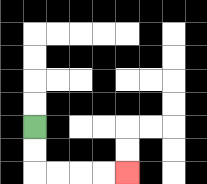{'start': '[1, 5]', 'end': '[5, 7]', 'path_directions': 'D,D,R,R,R,R', 'path_coordinates': '[[1, 5], [1, 6], [1, 7], [2, 7], [3, 7], [4, 7], [5, 7]]'}